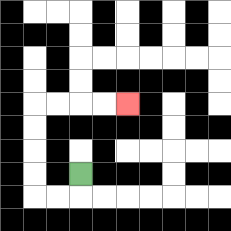{'start': '[3, 7]', 'end': '[5, 4]', 'path_directions': 'D,L,L,U,U,U,U,R,R,R,R', 'path_coordinates': '[[3, 7], [3, 8], [2, 8], [1, 8], [1, 7], [1, 6], [1, 5], [1, 4], [2, 4], [3, 4], [4, 4], [5, 4]]'}